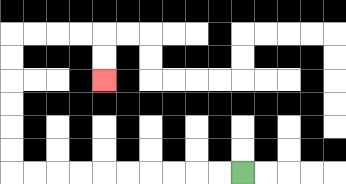{'start': '[10, 7]', 'end': '[4, 3]', 'path_directions': 'L,L,L,L,L,L,L,L,L,L,U,U,U,U,U,U,R,R,R,R,D,D', 'path_coordinates': '[[10, 7], [9, 7], [8, 7], [7, 7], [6, 7], [5, 7], [4, 7], [3, 7], [2, 7], [1, 7], [0, 7], [0, 6], [0, 5], [0, 4], [0, 3], [0, 2], [0, 1], [1, 1], [2, 1], [3, 1], [4, 1], [4, 2], [4, 3]]'}